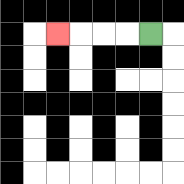{'start': '[6, 1]', 'end': '[2, 1]', 'path_directions': 'L,L,L,L', 'path_coordinates': '[[6, 1], [5, 1], [4, 1], [3, 1], [2, 1]]'}